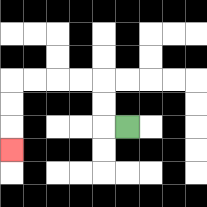{'start': '[5, 5]', 'end': '[0, 6]', 'path_directions': 'L,U,U,L,L,L,L,D,D,D', 'path_coordinates': '[[5, 5], [4, 5], [4, 4], [4, 3], [3, 3], [2, 3], [1, 3], [0, 3], [0, 4], [0, 5], [0, 6]]'}